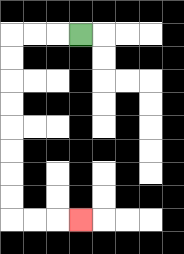{'start': '[3, 1]', 'end': '[3, 9]', 'path_directions': 'L,L,L,D,D,D,D,D,D,D,D,R,R,R', 'path_coordinates': '[[3, 1], [2, 1], [1, 1], [0, 1], [0, 2], [0, 3], [0, 4], [0, 5], [0, 6], [0, 7], [0, 8], [0, 9], [1, 9], [2, 9], [3, 9]]'}